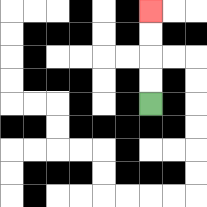{'start': '[6, 4]', 'end': '[6, 0]', 'path_directions': 'U,U,U,U', 'path_coordinates': '[[6, 4], [6, 3], [6, 2], [6, 1], [6, 0]]'}